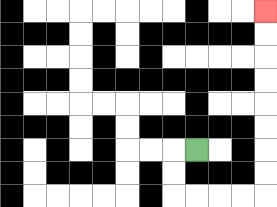{'start': '[8, 6]', 'end': '[11, 0]', 'path_directions': 'L,D,D,R,R,R,R,U,U,U,U,U,U,U,U', 'path_coordinates': '[[8, 6], [7, 6], [7, 7], [7, 8], [8, 8], [9, 8], [10, 8], [11, 8], [11, 7], [11, 6], [11, 5], [11, 4], [11, 3], [11, 2], [11, 1], [11, 0]]'}